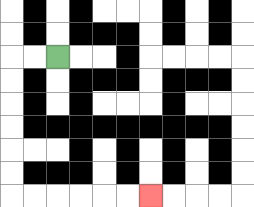{'start': '[2, 2]', 'end': '[6, 8]', 'path_directions': 'L,L,D,D,D,D,D,D,R,R,R,R,R,R', 'path_coordinates': '[[2, 2], [1, 2], [0, 2], [0, 3], [0, 4], [0, 5], [0, 6], [0, 7], [0, 8], [1, 8], [2, 8], [3, 8], [4, 8], [5, 8], [6, 8]]'}